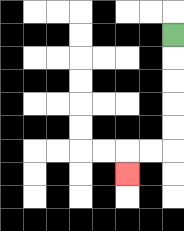{'start': '[7, 1]', 'end': '[5, 7]', 'path_directions': 'D,D,D,D,D,L,L,D', 'path_coordinates': '[[7, 1], [7, 2], [7, 3], [7, 4], [7, 5], [7, 6], [6, 6], [5, 6], [5, 7]]'}